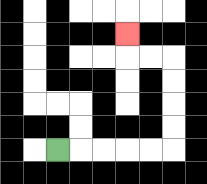{'start': '[2, 6]', 'end': '[5, 1]', 'path_directions': 'R,R,R,R,R,U,U,U,U,L,L,U', 'path_coordinates': '[[2, 6], [3, 6], [4, 6], [5, 6], [6, 6], [7, 6], [7, 5], [7, 4], [7, 3], [7, 2], [6, 2], [5, 2], [5, 1]]'}